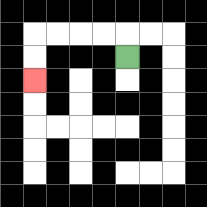{'start': '[5, 2]', 'end': '[1, 3]', 'path_directions': 'U,L,L,L,L,D,D', 'path_coordinates': '[[5, 2], [5, 1], [4, 1], [3, 1], [2, 1], [1, 1], [1, 2], [1, 3]]'}